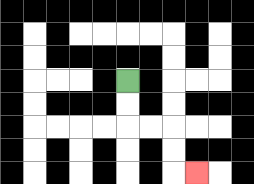{'start': '[5, 3]', 'end': '[8, 7]', 'path_directions': 'D,D,R,R,D,D,R', 'path_coordinates': '[[5, 3], [5, 4], [5, 5], [6, 5], [7, 5], [7, 6], [7, 7], [8, 7]]'}